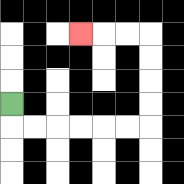{'start': '[0, 4]', 'end': '[3, 1]', 'path_directions': 'D,R,R,R,R,R,R,U,U,U,U,L,L,L', 'path_coordinates': '[[0, 4], [0, 5], [1, 5], [2, 5], [3, 5], [4, 5], [5, 5], [6, 5], [6, 4], [6, 3], [6, 2], [6, 1], [5, 1], [4, 1], [3, 1]]'}